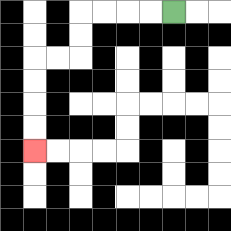{'start': '[7, 0]', 'end': '[1, 6]', 'path_directions': 'L,L,L,L,D,D,L,L,D,D,D,D', 'path_coordinates': '[[7, 0], [6, 0], [5, 0], [4, 0], [3, 0], [3, 1], [3, 2], [2, 2], [1, 2], [1, 3], [1, 4], [1, 5], [1, 6]]'}